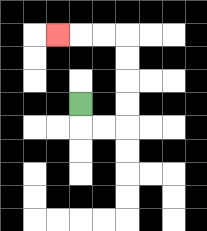{'start': '[3, 4]', 'end': '[2, 1]', 'path_directions': 'D,R,R,U,U,U,U,L,L,L', 'path_coordinates': '[[3, 4], [3, 5], [4, 5], [5, 5], [5, 4], [5, 3], [5, 2], [5, 1], [4, 1], [3, 1], [2, 1]]'}